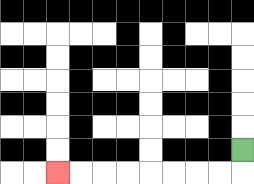{'start': '[10, 6]', 'end': '[2, 7]', 'path_directions': 'D,L,L,L,L,L,L,L,L', 'path_coordinates': '[[10, 6], [10, 7], [9, 7], [8, 7], [7, 7], [6, 7], [5, 7], [4, 7], [3, 7], [2, 7]]'}